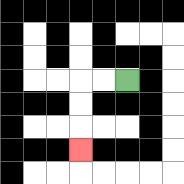{'start': '[5, 3]', 'end': '[3, 6]', 'path_directions': 'L,L,D,D,D', 'path_coordinates': '[[5, 3], [4, 3], [3, 3], [3, 4], [3, 5], [3, 6]]'}